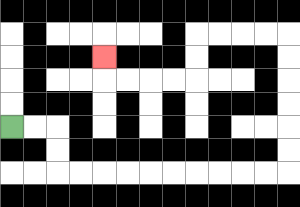{'start': '[0, 5]', 'end': '[4, 2]', 'path_directions': 'R,R,D,D,R,R,R,R,R,R,R,R,R,R,U,U,U,U,U,U,L,L,L,L,D,D,L,L,L,L,U', 'path_coordinates': '[[0, 5], [1, 5], [2, 5], [2, 6], [2, 7], [3, 7], [4, 7], [5, 7], [6, 7], [7, 7], [8, 7], [9, 7], [10, 7], [11, 7], [12, 7], [12, 6], [12, 5], [12, 4], [12, 3], [12, 2], [12, 1], [11, 1], [10, 1], [9, 1], [8, 1], [8, 2], [8, 3], [7, 3], [6, 3], [5, 3], [4, 3], [4, 2]]'}